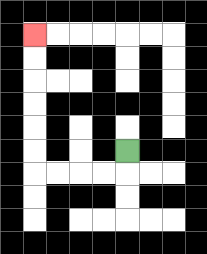{'start': '[5, 6]', 'end': '[1, 1]', 'path_directions': 'D,L,L,L,L,U,U,U,U,U,U', 'path_coordinates': '[[5, 6], [5, 7], [4, 7], [3, 7], [2, 7], [1, 7], [1, 6], [1, 5], [1, 4], [1, 3], [1, 2], [1, 1]]'}